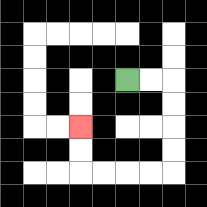{'start': '[5, 3]', 'end': '[3, 5]', 'path_directions': 'R,R,D,D,D,D,L,L,L,L,U,U', 'path_coordinates': '[[5, 3], [6, 3], [7, 3], [7, 4], [7, 5], [7, 6], [7, 7], [6, 7], [5, 7], [4, 7], [3, 7], [3, 6], [3, 5]]'}